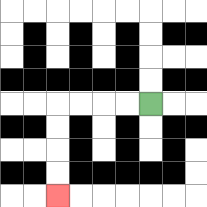{'start': '[6, 4]', 'end': '[2, 8]', 'path_directions': 'L,L,L,L,D,D,D,D', 'path_coordinates': '[[6, 4], [5, 4], [4, 4], [3, 4], [2, 4], [2, 5], [2, 6], [2, 7], [2, 8]]'}